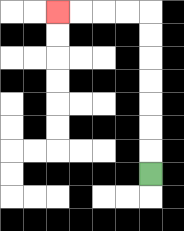{'start': '[6, 7]', 'end': '[2, 0]', 'path_directions': 'U,U,U,U,U,U,U,L,L,L,L', 'path_coordinates': '[[6, 7], [6, 6], [6, 5], [6, 4], [6, 3], [6, 2], [6, 1], [6, 0], [5, 0], [4, 0], [3, 0], [2, 0]]'}